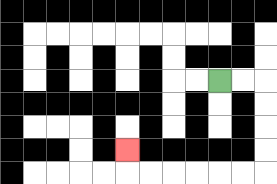{'start': '[9, 3]', 'end': '[5, 6]', 'path_directions': 'R,R,D,D,D,D,L,L,L,L,L,L,U', 'path_coordinates': '[[9, 3], [10, 3], [11, 3], [11, 4], [11, 5], [11, 6], [11, 7], [10, 7], [9, 7], [8, 7], [7, 7], [6, 7], [5, 7], [5, 6]]'}